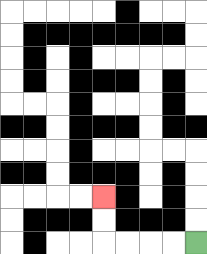{'start': '[8, 10]', 'end': '[4, 8]', 'path_directions': 'L,L,L,L,U,U', 'path_coordinates': '[[8, 10], [7, 10], [6, 10], [5, 10], [4, 10], [4, 9], [4, 8]]'}